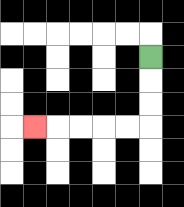{'start': '[6, 2]', 'end': '[1, 5]', 'path_directions': 'D,D,D,L,L,L,L,L', 'path_coordinates': '[[6, 2], [6, 3], [6, 4], [6, 5], [5, 5], [4, 5], [3, 5], [2, 5], [1, 5]]'}